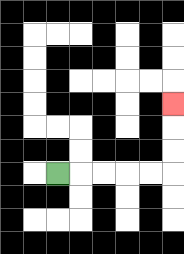{'start': '[2, 7]', 'end': '[7, 4]', 'path_directions': 'R,R,R,R,R,U,U,U', 'path_coordinates': '[[2, 7], [3, 7], [4, 7], [5, 7], [6, 7], [7, 7], [7, 6], [7, 5], [7, 4]]'}